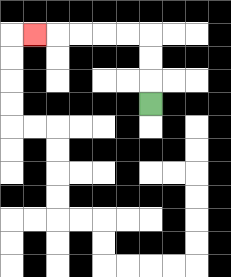{'start': '[6, 4]', 'end': '[1, 1]', 'path_directions': 'U,U,U,L,L,L,L,L', 'path_coordinates': '[[6, 4], [6, 3], [6, 2], [6, 1], [5, 1], [4, 1], [3, 1], [2, 1], [1, 1]]'}